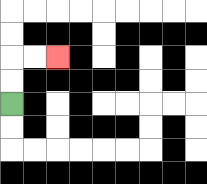{'start': '[0, 4]', 'end': '[2, 2]', 'path_directions': 'U,U,R,R', 'path_coordinates': '[[0, 4], [0, 3], [0, 2], [1, 2], [2, 2]]'}